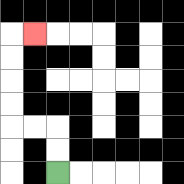{'start': '[2, 7]', 'end': '[1, 1]', 'path_directions': 'U,U,L,L,U,U,U,U,R', 'path_coordinates': '[[2, 7], [2, 6], [2, 5], [1, 5], [0, 5], [0, 4], [0, 3], [0, 2], [0, 1], [1, 1]]'}